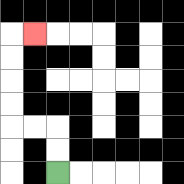{'start': '[2, 7]', 'end': '[1, 1]', 'path_directions': 'U,U,L,L,U,U,U,U,R', 'path_coordinates': '[[2, 7], [2, 6], [2, 5], [1, 5], [0, 5], [0, 4], [0, 3], [0, 2], [0, 1], [1, 1]]'}